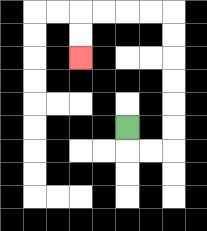{'start': '[5, 5]', 'end': '[3, 2]', 'path_directions': 'D,R,R,U,U,U,U,U,U,L,L,L,L,D,D', 'path_coordinates': '[[5, 5], [5, 6], [6, 6], [7, 6], [7, 5], [7, 4], [7, 3], [7, 2], [7, 1], [7, 0], [6, 0], [5, 0], [4, 0], [3, 0], [3, 1], [3, 2]]'}